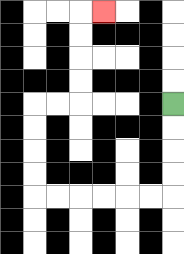{'start': '[7, 4]', 'end': '[4, 0]', 'path_directions': 'D,D,D,D,L,L,L,L,L,L,U,U,U,U,R,R,U,U,U,U,R', 'path_coordinates': '[[7, 4], [7, 5], [7, 6], [7, 7], [7, 8], [6, 8], [5, 8], [4, 8], [3, 8], [2, 8], [1, 8], [1, 7], [1, 6], [1, 5], [1, 4], [2, 4], [3, 4], [3, 3], [3, 2], [3, 1], [3, 0], [4, 0]]'}